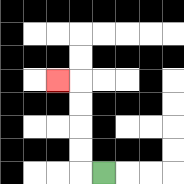{'start': '[4, 7]', 'end': '[2, 3]', 'path_directions': 'L,U,U,U,U,L', 'path_coordinates': '[[4, 7], [3, 7], [3, 6], [3, 5], [3, 4], [3, 3], [2, 3]]'}